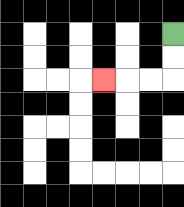{'start': '[7, 1]', 'end': '[4, 3]', 'path_directions': 'D,D,L,L,L', 'path_coordinates': '[[7, 1], [7, 2], [7, 3], [6, 3], [5, 3], [4, 3]]'}